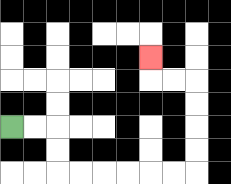{'start': '[0, 5]', 'end': '[6, 2]', 'path_directions': 'R,R,D,D,R,R,R,R,R,R,U,U,U,U,L,L,U', 'path_coordinates': '[[0, 5], [1, 5], [2, 5], [2, 6], [2, 7], [3, 7], [4, 7], [5, 7], [6, 7], [7, 7], [8, 7], [8, 6], [8, 5], [8, 4], [8, 3], [7, 3], [6, 3], [6, 2]]'}